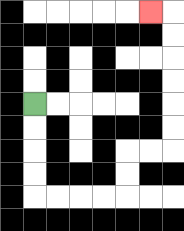{'start': '[1, 4]', 'end': '[6, 0]', 'path_directions': 'D,D,D,D,R,R,R,R,U,U,R,R,U,U,U,U,U,U,L', 'path_coordinates': '[[1, 4], [1, 5], [1, 6], [1, 7], [1, 8], [2, 8], [3, 8], [4, 8], [5, 8], [5, 7], [5, 6], [6, 6], [7, 6], [7, 5], [7, 4], [7, 3], [7, 2], [7, 1], [7, 0], [6, 0]]'}